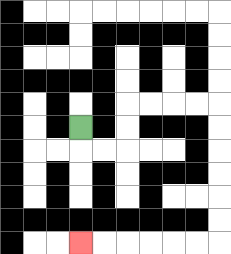{'start': '[3, 5]', 'end': '[3, 10]', 'path_directions': 'D,R,R,U,U,R,R,R,R,D,D,D,D,D,D,L,L,L,L,L,L', 'path_coordinates': '[[3, 5], [3, 6], [4, 6], [5, 6], [5, 5], [5, 4], [6, 4], [7, 4], [8, 4], [9, 4], [9, 5], [9, 6], [9, 7], [9, 8], [9, 9], [9, 10], [8, 10], [7, 10], [6, 10], [5, 10], [4, 10], [3, 10]]'}